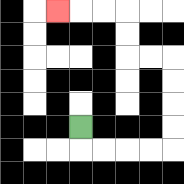{'start': '[3, 5]', 'end': '[2, 0]', 'path_directions': 'D,R,R,R,R,U,U,U,U,L,L,U,U,L,L,L', 'path_coordinates': '[[3, 5], [3, 6], [4, 6], [5, 6], [6, 6], [7, 6], [7, 5], [7, 4], [7, 3], [7, 2], [6, 2], [5, 2], [5, 1], [5, 0], [4, 0], [3, 0], [2, 0]]'}